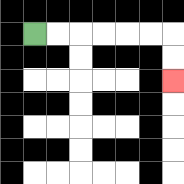{'start': '[1, 1]', 'end': '[7, 3]', 'path_directions': 'R,R,R,R,R,R,D,D', 'path_coordinates': '[[1, 1], [2, 1], [3, 1], [4, 1], [5, 1], [6, 1], [7, 1], [7, 2], [7, 3]]'}